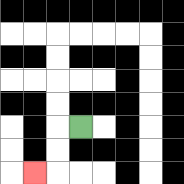{'start': '[3, 5]', 'end': '[1, 7]', 'path_directions': 'L,D,D,L', 'path_coordinates': '[[3, 5], [2, 5], [2, 6], [2, 7], [1, 7]]'}